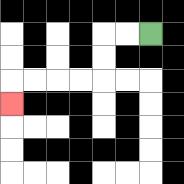{'start': '[6, 1]', 'end': '[0, 4]', 'path_directions': 'L,L,D,D,L,L,L,L,D', 'path_coordinates': '[[6, 1], [5, 1], [4, 1], [4, 2], [4, 3], [3, 3], [2, 3], [1, 3], [0, 3], [0, 4]]'}